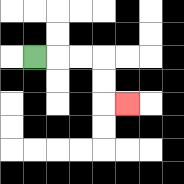{'start': '[1, 2]', 'end': '[5, 4]', 'path_directions': 'R,R,R,D,D,R', 'path_coordinates': '[[1, 2], [2, 2], [3, 2], [4, 2], [4, 3], [4, 4], [5, 4]]'}